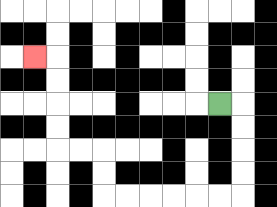{'start': '[9, 4]', 'end': '[1, 2]', 'path_directions': 'R,D,D,D,D,L,L,L,L,L,L,U,U,L,L,U,U,U,U,L', 'path_coordinates': '[[9, 4], [10, 4], [10, 5], [10, 6], [10, 7], [10, 8], [9, 8], [8, 8], [7, 8], [6, 8], [5, 8], [4, 8], [4, 7], [4, 6], [3, 6], [2, 6], [2, 5], [2, 4], [2, 3], [2, 2], [1, 2]]'}